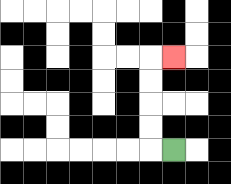{'start': '[7, 6]', 'end': '[7, 2]', 'path_directions': 'L,U,U,U,U,R', 'path_coordinates': '[[7, 6], [6, 6], [6, 5], [6, 4], [6, 3], [6, 2], [7, 2]]'}